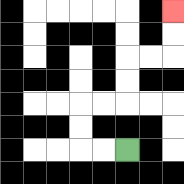{'start': '[5, 6]', 'end': '[7, 0]', 'path_directions': 'L,L,U,U,R,R,U,U,R,R,U,U', 'path_coordinates': '[[5, 6], [4, 6], [3, 6], [3, 5], [3, 4], [4, 4], [5, 4], [5, 3], [5, 2], [6, 2], [7, 2], [7, 1], [7, 0]]'}